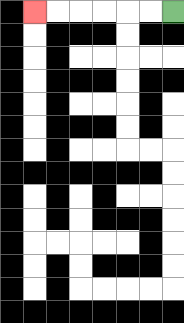{'start': '[7, 0]', 'end': '[1, 0]', 'path_directions': 'L,L,L,L,L,L', 'path_coordinates': '[[7, 0], [6, 0], [5, 0], [4, 0], [3, 0], [2, 0], [1, 0]]'}